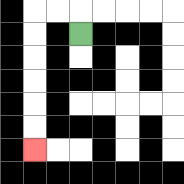{'start': '[3, 1]', 'end': '[1, 6]', 'path_directions': 'U,L,L,D,D,D,D,D,D', 'path_coordinates': '[[3, 1], [3, 0], [2, 0], [1, 0], [1, 1], [1, 2], [1, 3], [1, 4], [1, 5], [1, 6]]'}